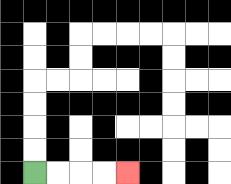{'start': '[1, 7]', 'end': '[5, 7]', 'path_directions': 'R,R,R,R', 'path_coordinates': '[[1, 7], [2, 7], [3, 7], [4, 7], [5, 7]]'}